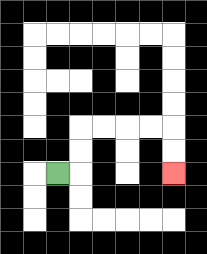{'start': '[2, 7]', 'end': '[7, 7]', 'path_directions': 'R,U,U,R,R,R,R,D,D', 'path_coordinates': '[[2, 7], [3, 7], [3, 6], [3, 5], [4, 5], [5, 5], [6, 5], [7, 5], [7, 6], [7, 7]]'}